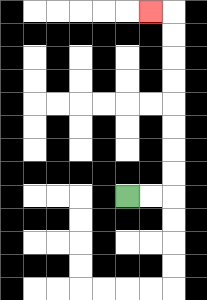{'start': '[5, 8]', 'end': '[6, 0]', 'path_directions': 'R,R,U,U,U,U,U,U,U,U,L', 'path_coordinates': '[[5, 8], [6, 8], [7, 8], [7, 7], [7, 6], [7, 5], [7, 4], [7, 3], [7, 2], [7, 1], [7, 0], [6, 0]]'}